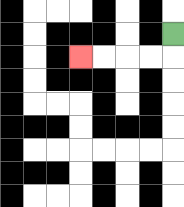{'start': '[7, 1]', 'end': '[3, 2]', 'path_directions': 'D,L,L,L,L', 'path_coordinates': '[[7, 1], [7, 2], [6, 2], [5, 2], [4, 2], [3, 2]]'}